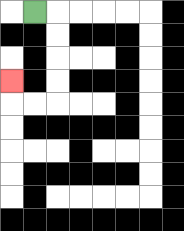{'start': '[1, 0]', 'end': '[0, 3]', 'path_directions': 'R,D,D,D,D,L,L,U', 'path_coordinates': '[[1, 0], [2, 0], [2, 1], [2, 2], [2, 3], [2, 4], [1, 4], [0, 4], [0, 3]]'}